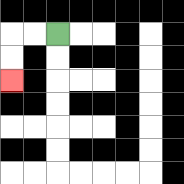{'start': '[2, 1]', 'end': '[0, 3]', 'path_directions': 'L,L,D,D', 'path_coordinates': '[[2, 1], [1, 1], [0, 1], [0, 2], [0, 3]]'}